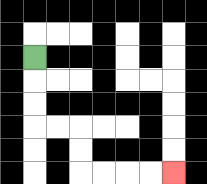{'start': '[1, 2]', 'end': '[7, 7]', 'path_directions': 'D,D,D,R,R,D,D,R,R,R,R', 'path_coordinates': '[[1, 2], [1, 3], [1, 4], [1, 5], [2, 5], [3, 5], [3, 6], [3, 7], [4, 7], [5, 7], [6, 7], [7, 7]]'}